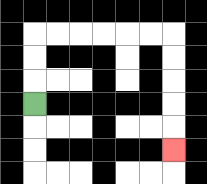{'start': '[1, 4]', 'end': '[7, 6]', 'path_directions': 'U,U,U,R,R,R,R,R,R,D,D,D,D,D', 'path_coordinates': '[[1, 4], [1, 3], [1, 2], [1, 1], [2, 1], [3, 1], [4, 1], [5, 1], [6, 1], [7, 1], [7, 2], [7, 3], [7, 4], [7, 5], [7, 6]]'}